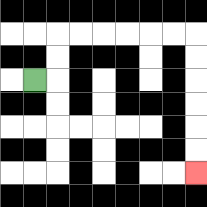{'start': '[1, 3]', 'end': '[8, 7]', 'path_directions': 'R,U,U,R,R,R,R,R,R,D,D,D,D,D,D', 'path_coordinates': '[[1, 3], [2, 3], [2, 2], [2, 1], [3, 1], [4, 1], [5, 1], [6, 1], [7, 1], [8, 1], [8, 2], [8, 3], [8, 4], [8, 5], [8, 6], [8, 7]]'}